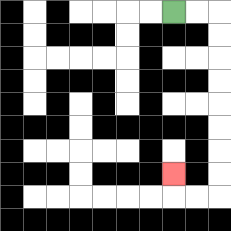{'start': '[7, 0]', 'end': '[7, 7]', 'path_directions': 'R,R,D,D,D,D,D,D,D,D,L,L,U', 'path_coordinates': '[[7, 0], [8, 0], [9, 0], [9, 1], [9, 2], [9, 3], [9, 4], [9, 5], [9, 6], [9, 7], [9, 8], [8, 8], [7, 8], [7, 7]]'}